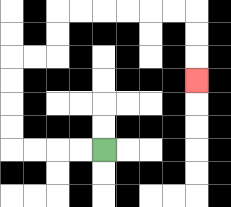{'start': '[4, 6]', 'end': '[8, 3]', 'path_directions': 'L,L,L,L,U,U,U,U,R,R,U,U,R,R,R,R,R,R,D,D,D', 'path_coordinates': '[[4, 6], [3, 6], [2, 6], [1, 6], [0, 6], [0, 5], [0, 4], [0, 3], [0, 2], [1, 2], [2, 2], [2, 1], [2, 0], [3, 0], [4, 0], [5, 0], [6, 0], [7, 0], [8, 0], [8, 1], [8, 2], [8, 3]]'}